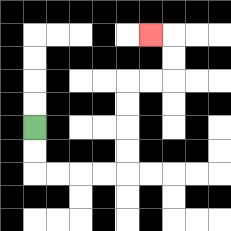{'start': '[1, 5]', 'end': '[6, 1]', 'path_directions': 'D,D,R,R,R,R,U,U,U,U,R,R,U,U,L', 'path_coordinates': '[[1, 5], [1, 6], [1, 7], [2, 7], [3, 7], [4, 7], [5, 7], [5, 6], [5, 5], [5, 4], [5, 3], [6, 3], [7, 3], [7, 2], [7, 1], [6, 1]]'}